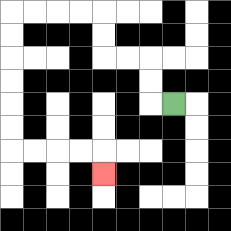{'start': '[7, 4]', 'end': '[4, 7]', 'path_directions': 'L,U,U,L,L,U,U,L,L,L,L,D,D,D,D,D,D,R,R,R,R,D', 'path_coordinates': '[[7, 4], [6, 4], [6, 3], [6, 2], [5, 2], [4, 2], [4, 1], [4, 0], [3, 0], [2, 0], [1, 0], [0, 0], [0, 1], [0, 2], [0, 3], [0, 4], [0, 5], [0, 6], [1, 6], [2, 6], [3, 6], [4, 6], [4, 7]]'}